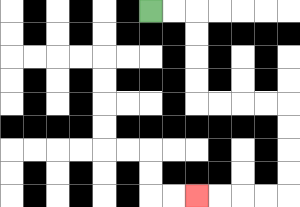{'start': '[6, 0]', 'end': '[8, 8]', 'path_directions': 'R,R,D,D,D,D,R,R,R,R,D,D,D,D,L,L,L,L', 'path_coordinates': '[[6, 0], [7, 0], [8, 0], [8, 1], [8, 2], [8, 3], [8, 4], [9, 4], [10, 4], [11, 4], [12, 4], [12, 5], [12, 6], [12, 7], [12, 8], [11, 8], [10, 8], [9, 8], [8, 8]]'}